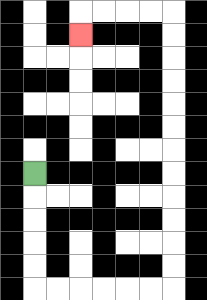{'start': '[1, 7]', 'end': '[3, 1]', 'path_directions': 'D,D,D,D,D,R,R,R,R,R,R,U,U,U,U,U,U,U,U,U,U,U,U,L,L,L,L,D', 'path_coordinates': '[[1, 7], [1, 8], [1, 9], [1, 10], [1, 11], [1, 12], [2, 12], [3, 12], [4, 12], [5, 12], [6, 12], [7, 12], [7, 11], [7, 10], [7, 9], [7, 8], [7, 7], [7, 6], [7, 5], [7, 4], [7, 3], [7, 2], [7, 1], [7, 0], [6, 0], [5, 0], [4, 0], [3, 0], [3, 1]]'}